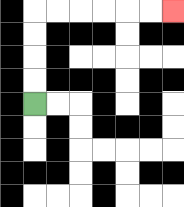{'start': '[1, 4]', 'end': '[7, 0]', 'path_directions': 'U,U,U,U,R,R,R,R,R,R', 'path_coordinates': '[[1, 4], [1, 3], [1, 2], [1, 1], [1, 0], [2, 0], [3, 0], [4, 0], [5, 0], [6, 0], [7, 0]]'}